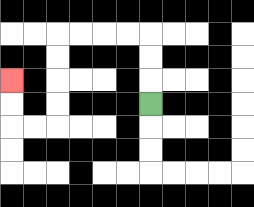{'start': '[6, 4]', 'end': '[0, 3]', 'path_directions': 'U,U,U,L,L,L,L,D,D,D,D,L,L,U,U', 'path_coordinates': '[[6, 4], [6, 3], [6, 2], [6, 1], [5, 1], [4, 1], [3, 1], [2, 1], [2, 2], [2, 3], [2, 4], [2, 5], [1, 5], [0, 5], [0, 4], [0, 3]]'}